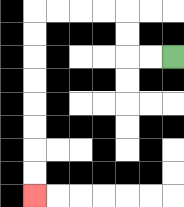{'start': '[7, 2]', 'end': '[1, 8]', 'path_directions': 'L,L,U,U,L,L,L,L,D,D,D,D,D,D,D,D', 'path_coordinates': '[[7, 2], [6, 2], [5, 2], [5, 1], [5, 0], [4, 0], [3, 0], [2, 0], [1, 0], [1, 1], [1, 2], [1, 3], [1, 4], [1, 5], [1, 6], [1, 7], [1, 8]]'}